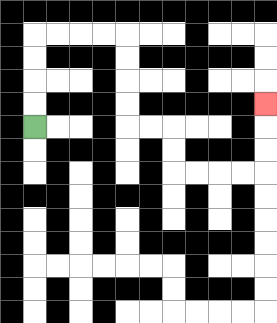{'start': '[1, 5]', 'end': '[11, 4]', 'path_directions': 'U,U,U,U,R,R,R,R,D,D,D,D,R,R,D,D,R,R,R,R,U,U,U', 'path_coordinates': '[[1, 5], [1, 4], [1, 3], [1, 2], [1, 1], [2, 1], [3, 1], [4, 1], [5, 1], [5, 2], [5, 3], [5, 4], [5, 5], [6, 5], [7, 5], [7, 6], [7, 7], [8, 7], [9, 7], [10, 7], [11, 7], [11, 6], [11, 5], [11, 4]]'}